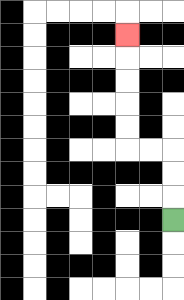{'start': '[7, 9]', 'end': '[5, 1]', 'path_directions': 'U,U,U,L,L,U,U,U,U,U', 'path_coordinates': '[[7, 9], [7, 8], [7, 7], [7, 6], [6, 6], [5, 6], [5, 5], [5, 4], [5, 3], [5, 2], [5, 1]]'}